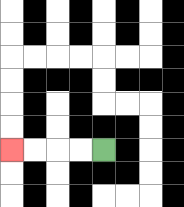{'start': '[4, 6]', 'end': '[0, 6]', 'path_directions': 'L,L,L,L', 'path_coordinates': '[[4, 6], [3, 6], [2, 6], [1, 6], [0, 6]]'}